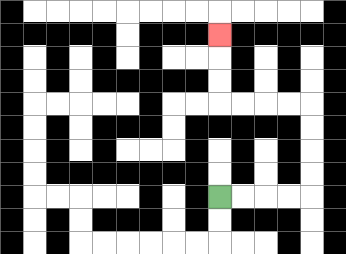{'start': '[9, 8]', 'end': '[9, 1]', 'path_directions': 'R,R,R,R,U,U,U,U,L,L,L,L,U,U,U', 'path_coordinates': '[[9, 8], [10, 8], [11, 8], [12, 8], [13, 8], [13, 7], [13, 6], [13, 5], [13, 4], [12, 4], [11, 4], [10, 4], [9, 4], [9, 3], [9, 2], [9, 1]]'}